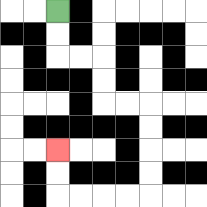{'start': '[2, 0]', 'end': '[2, 6]', 'path_directions': 'D,D,R,R,D,D,R,R,D,D,D,D,L,L,L,L,U,U', 'path_coordinates': '[[2, 0], [2, 1], [2, 2], [3, 2], [4, 2], [4, 3], [4, 4], [5, 4], [6, 4], [6, 5], [6, 6], [6, 7], [6, 8], [5, 8], [4, 8], [3, 8], [2, 8], [2, 7], [2, 6]]'}